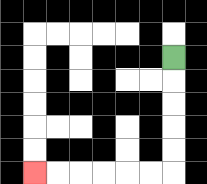{'start': '[7, 2]', 'end': '[1, 7]', 'path_directions': 'D,D,D,D,D,L,L,L,L,L,L', 'path_coordinates': '[[7, 2], [7, 3], [7, 4], [7, 5], [7, 6], [7, 7], [6, 7], [5, 7], [4, 7], [3, 7], [2, 7], [1, 7]]'}